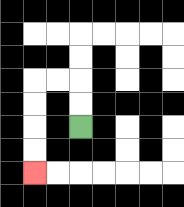{'start': '[3, 5]', 'end': '[1, 7]', 'path_directions': 'U,U,L,L,D,D,D,D', 'path_coordinates': '[[3, 5], [3, 4], [3, 3], [2, 3], [1, 3], [1, 4], [1, 5], [1, 6], [1, 7]]'}